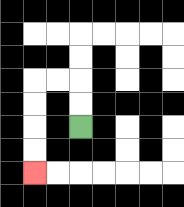{'start': '[3, 5]', 'end': '[1, 7]', 'path_directions': 'U,U,L,L,D,D,D,D', 'path_coordinates': '[[3, 5], [3, 4], [3, 3], [2, 3], [1, 3], [1, 4], [1, 5], [1, 6], [1, 7]]'}